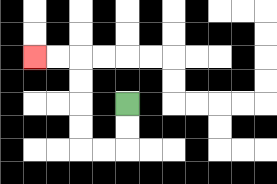{'start': '[5, 4]', 'end': '[1, 2]', 'path_directions': 'D,D,L,L,U,U,U,U,L,L', 'path_coordinates': '[[5, 4], [5, 5], [5, 6], [4, 6], [3, 6], [3, 5], [3, 4], [3, 3], [3, 2], [2, 2], [1, 2]]'}